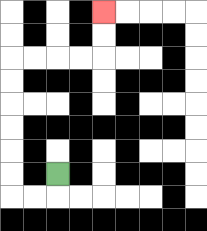{'start': '[2, 7]', 'end': '[4, 0]', 'path_directions': 'D,L,L,U,U,U,U,U,U,R,R,R,R,U,U', 'path_coordinates': '[[2, 7], [2, 8], [1, 8], [0, 8], [0, 7], [0, 6], [0, 5], [0, 4], [0, 3], [0, 2], [1, 2], [2, 2], [3, 2], [4, 2], [4, 1], [4, 0]]'}